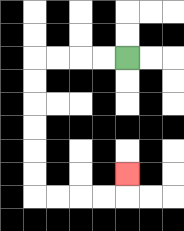{'start': '[5, 2]', 'end': '[5, 7]', 'path_directions': 'L,L,L,L,D,D,D,D,D,D,R,R,R,R,U', 'path_coordinates': '[[5, 2], [4, 2], [3, 2], [2, 2], [1, 2], [1, 3], [1, 4], [1, 5], [1, 6], [1, 7], [1, 8], [2, 8], [3, 8], [4, 8], [5, 8], [5, 7]]'}